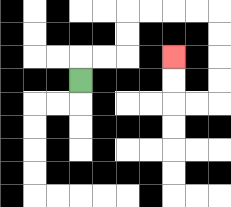{'start': '[3, 3]', 'end': '[7, 2]', 'path_directions': 'U,R,R,U,U,R,R,R,R,D,D,D,D,L,L,U,U', 'path_coordinates': '[[3, 3], [3, 2], [4, 2], [5, 2], [5, 1], [5, 0], [6, 0], [7, 0], [8, 0], [9, 0], [9, 1], [9, 2], [9, 3], [9, 4], [8, 4], [7, 4], [7, 3], [7, 2]]'}